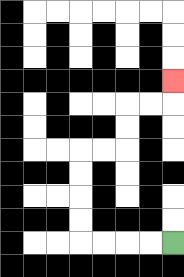{'start': '[7, 10]', 'end': '[7, 3]', 'path_directions': 'L,L,L,L,U,U,U,U,R,R,U,U,R,R,U', 'path_coordinates': '[[7, 10], [6, 10], [5, 10], [4, 10], [3, 10], [3, 9], [3, 8], [3, 7], [3, 6], [4, 6], [5, 6], [5, 5], [5, 4], [6, 4], [7, 4], [7, 3]]'}